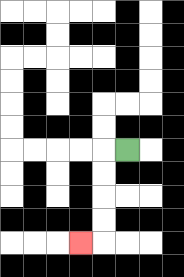{'start': '[5, 6]', 'end': '[3, 10]', 'path_directions': 'L,D,D,D,D,L', 'path_coordinates': '[[5, 6], [4, 6], [4, 7], [4, 8], [4, 9], [4, 10], [3, 10]]'}